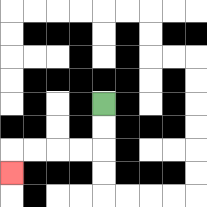{'start': '[4, 4]', 'end': '[0, 7]', 'path_directions': 'D,D,L,L,L,L,D', 'path_coordinates': '[[4, 4], [4, 5], [4, 6], [3, 6], [2, 6], [1, 6], [0, 6], [0, 7]]'}